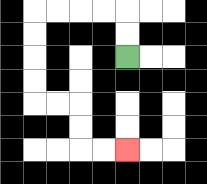{'start': '[5, 2]', 'end': '[5, 6]', 'path_directions': 'U,U,L,L,L,L,D,D,D,D,R,R,D,D,R,R', 'path_coordinates': '[[5, 2], [5, 1], [5, 0], [4, 0], [3, 0], [2, 0], [1, 0], [1, 1], [1, 2], [1, 3], [1, 4], [2, 4], [3, 4], [3, 5], [3, 6], [4, 6], [5, 6]]'}